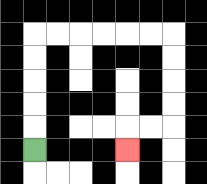{'start': '[1, 6]', 'end': '[5, 6]', 'path_directions': 'U,U,U,U,U,R,R,R,R,R,R,D,D,D,D,L,L,D', 'path_coordinates': '[[1, 6], [1, 5], [1, 4], [1, 3], [1, 2], [1, 1], [2, 1], [3, 1], [4, 1], [5, 1], [6, 1], [7, 1], [7, 2], [7, 3], [7, 4], [7, 5], [6, 5], [5, 5], [5, 6]]'}